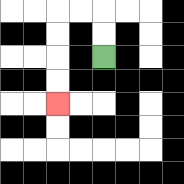{'start': '[4, 2]', 'end': '[2, 4]', 'path_directions': 'U,U,L,L,D,D,D,D', 'path_coordinates': '[[4, 2], [4, 1], [4, 0], [3, 0], [2, 0], [2, 1], [2, 2], [2, 3], [2, 4]]'}